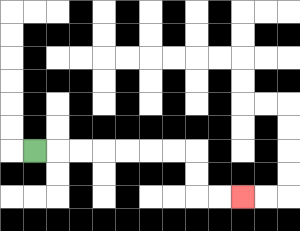{'start': '[1, 6]', 'end': '[10, 8]', 'path_directions': 'R,R,R,R,R,R,R,D,D,R,R', 'path_coordinates': '[[1, 6], [2, 6], [3, 6], [4, 6], [5, 6], [6, 6], [7, 6], [8, 6], [8, 7], [8, 8], [9, 8], [10, 8]]'}